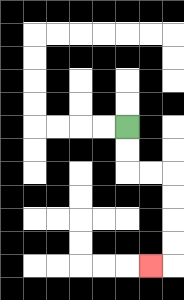{'start': '[5, 5]', 'end': '[6, 11]', 'path_directions': 'D,D,R,R,D,D,D,D,L', 'path_coordinates': '[[5, 5], [5, 6], [5, 7], [6, 7], [7, 7], [7, 8], [7, 9], [7, 10], [7, 11], [6, 11]]'}